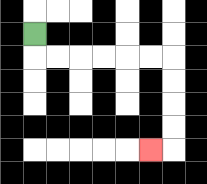{'start': '[1, 1]', 'end': '[6, 6]', 'path_directions': 'D,R,R,R,R,R,R,D,D,D,D,L', 'path_coordinates': '[[1, 1], [1, 2], [2, 2], [3, 2], [4, 2], [5, 2], [6, 2], [7, 2], [7, 3], [7, 4], [7, 5], [7, 6], [6, 6]]'}